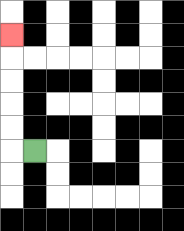{'start': '[1, 6]', 'end': '[0, 1]', 'path_directions': 'L,U,U,U,U,U', 'path_coordinates': '[[1, 6], [0, 6], [0, 5], [0, 4], [0, 3], [0, 2], [0, 1]]'}